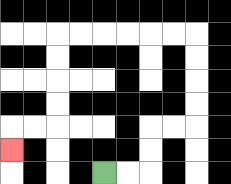{'start': '[4, 7]', 'end': '[0, 6]', 'path_directions': 'R,R,U,U,R,R,U,U,U,U,L,L,L,L,L,L,D,D,D,D,L,L,D', 'path_coordinates': '[[4, 7], [5, 7], [6, 7], [6, 6], [6, 5], [7, 5], [8, 5], [8, 4], [8, 3], [8, 2], [8, 1], [7, 1], [6, 1], [5, 1], [4, 1], [3, 1], [2, 1], [2, 2], [2, 3], [2, 4], [2, 5], [1, 5], [0, 5], [0, 6]]'}